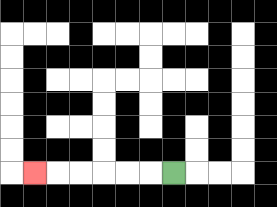{'start': '[7, 7]', 'end': '[1, 7]', 'path_directions': 'L,L,L,L,L,L', 'path_coordinates': '[[7, 7], [6, 7], [5, 7], [4, 7], [3, 7], [2, 7], [1, 7]]'}